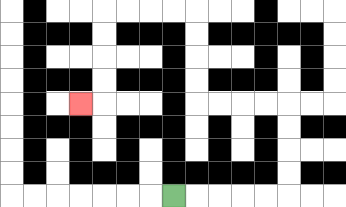{'start': '[7, 8]', 'end': '[3, 4]', 'path_directions': 'R,R,R,R,R,U,U,U,U,L,L,L,L,U,U,U,U,L,L,L,L,D,D,D,D,L', 'path_coordinates': '[[7, 8], [8, 8], [9, 8], [10, 8], [11, 8], [12, 8], [12, 7], [12, 6], [12, 5], [12, 4], [11, 4], [10, 4], [9, 4], [8, 4], [8, 3], [8, 2], [8, 1], [8, 0], [7, 0], [6, 0], [5, 0], [4, 0], [4, 1], [4, 2], [4, 3], [4, 4], [3, 4]]'}